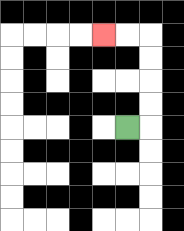{'start': '[5, 5]', 'end': '[4, 1]', 'path_directions': 'R,U,U,U,U,L,L', 'path_coordinates': '[[5, 5], [6, 5], [6, 4], [6, 3], [6, 2], [6, 1], [5, 1], [4, 1]]'}